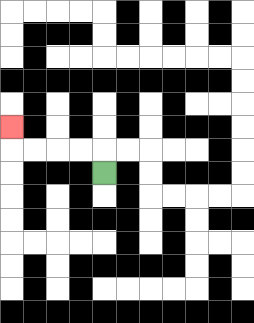{'start': '[4, 7]', 'end': '[0, 5]', 'path_directions': 'U,L,L,L,L,U', 'path_coordinates': '[[4, 7], [4, 6], [3, 6], [2, 6], [1, 6], [0, 6], [0, 5]]'}